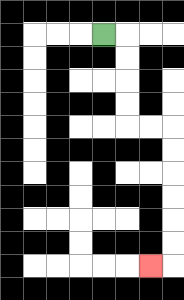{'start': '[4, 1]', 'end': '[6, 11]', 'path_directions': 'R,D,D,D,D,R,R,D,D,D,D,D,D,L', 'path_coordinates': '[[4, 1], [5, 1], [5, 2], [5, 3], [5, 4], [5, 5], [6, 5], [7, 5], [7, 6], [7, 7], [7, 8], [7, 9], [7, 10], [7, 11], [6, 11]]'}